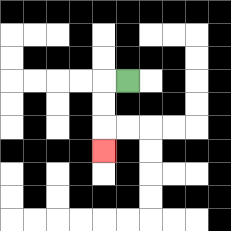{'start': '[5, 3]', 'end': '[4, 6]', 'path_directions': 'L,D,D,D', 'path_coordinates': '[[5, 3], [4, 3], [4, 4], [4, 5], [4, 6]]'}